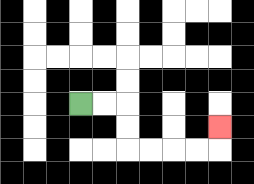{'start': '[3, 4]', 'end': '[9, 5]', 'path_directions': 'R,R,D,D,R,R,R,R,U', 'path_coordinates': '[[3, 4], [4, 4], [5, 4], [5, 5], [5, 6], [6, 6], [7, 6], [8, 6], [9, 6], [9, 5]]'}